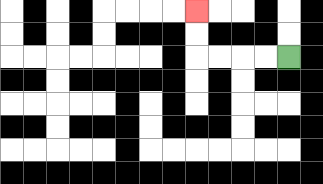{'start': '[12, 2]', 'end': '[8, 0]', 'path_directions': 'L,L,L,L,U,U', 'path_coordinates': '[[12, 2], [11, 2], [10, 2], [9, 2], [8, 2], [8, 1], [8, 0]]'}